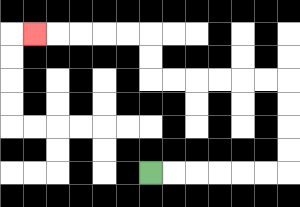{'start': '[6, 7]', 'end': '[1, 1]', 'path_directions': 'R,R,R,R,R,R,U,U,U,U,L,L,L,L,L,L,U,U,L,L,L,L,L', 'path_coordinates': '[[6, 7], [7, 7], [8, 7], [9, 7], [10, 7], [11, 7], [12, 7], [12, 6], [12, 5], [12, 4], [12, 3], [11, 3], [10, 3], [9, 3], [8, 3], [7, 3], [6, 3], [6, 2], [6, 1], [5, 1], [4, 1], [3, 1], [2, 1], [1, 1]]'}